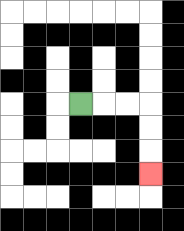{'start': '[3, 4]', 'end': '[6, 7]', 'path_directions': 'R,R,R,D,D,D', 'path_coordinates': '[[3, 4], [4, 4], [5, 4], [6, 4], [6, 5], [6, 6], [6, 7]]'}